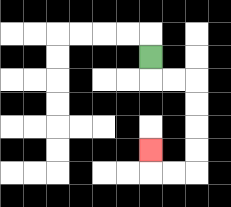{'start': '[6, 2]', 'end': '[6, 6]', 'path_directions': 'D,R,R,D,D,D,D,L,L,U', 'path_coordinates': '[[6, 2], [6, 3], [7, 3], [8, 3], [8, 4], [8, 5], [8, 6], [8, 7], [7, 7], [6, 7], [6, 6]]'}